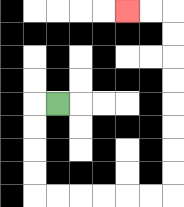{'start': '[2, 4]', 'end': '[5, 0]', 'path_directions': 'L,D,D,D,D,R,R,R,R,R,R,U,U,U,U,U,U,U,U,L,L', 'path_coordinates': '[[2, 4], [1, 4], [1, 5], [1, 6], [1, 7], [1, 8], [2, 8], [3, 8], [4, 8], [5, 8], [6, 8], [7, 8], [7, 7], [7, 6], [7, 5], [7, 4], [7, 3], [7, 2], [7, 1], [7, 0], [6, 0], [5, 0]]'}